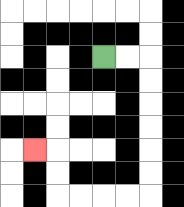{'start': '[4, 2]', 'end': '[1, 6]', 'path_directions': 'R,R,D,D,D,D,D,D,L,L,L,L,U,U,L', 'path_coordinates': '[[4, 2], [5, 2], [6, 2], [6, 3], [6, 4], [6, 5], [6, 6], [6, 7], [6, 8], [5, 8], [4, 8], [3, 8], [2, 8], [2, 7], [2, 6], [1, 6]]'}